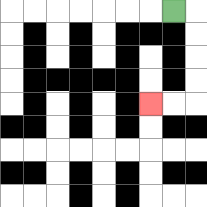{'start': '[7, 0]', 'end': '[6, 4]', 'path_directions': 'R,D,D,D,D,L,L', 'path_coordinates': '[[7, 0], [8, 0], [8, 1], [8, 2], [8, 3], [8, 4], [7, 4], [6, 4]]'}